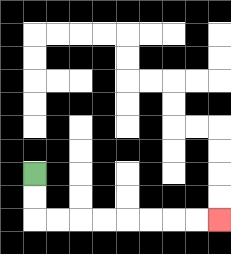{'start': '[1, 7]', 'end': '[9, 9]', 'path_directions': 'D,D,R,R,R,R,R,R,R,R', 'path_coordinates': '[[1, 7], [1, 8], [1, 9], [2, 9], [3, 9], [4, 9], [5, 9], [6, 9], [7, 9], [8, 9], [9, 9]]'}